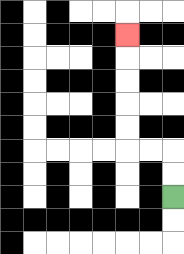{'start': '[7, 8]', 'end': '[5, 1]', 'path_directions': 'U,U,L,L,U,U,U,U,U', 'path_coordinates': '[[7, 8], [7, 7], [7, 6], [6, 6], [5, 6], [5, 5], [5, 4], [5, 3], [5, 2], [5, 1]]'}